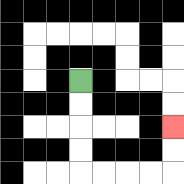{'start': '[3, 3]', 'end': '[7, 5]', 'path_directions': 'D,D,D,D,R,R,R,R,U,U', 'path_coordinates': '[[3, 3], [3, 4], [3, 5], [3, 6], [3, 7], [4, 7], [5, 7], [6, 7], [7, 7], [7, 6], [7, 5]]'}